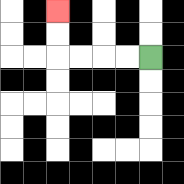{'start': '[6, 2]', 'end': '[2, 0]', 'path_directions': 'L,L,L,L,U,U', 'path_coordinates': '[[6, 2], [5, 2], [4, 2], [3, 2], [2, 2], [2, 1], [2, 0]]'}